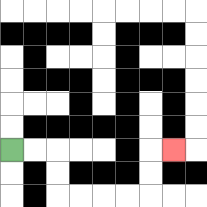{'start': '[0, 6]', 'end': '[7, 6]', 'path_directions': 'R,R,D,D,R,R,R,R,U,U,R', 'path_coordinates': '[[0, 6], [1, 6], [2, 6], [2, 7], [2, 8], [3, 8], [4, 8], [5, 8], [6, 8], [6, 7], [6, 6], [7, 6]]'}